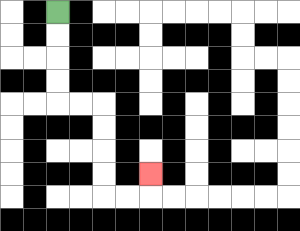{'start': '[2, 0]', 'end': '[6, 7]', 'path_directions': 'D,D,D,D,R,R,D,D,D,D,R,R,U', 'path_coordinates': '[[2, 0], [2, 1], [2, 2], [2, 3], [2, 4], [3, 4], [4, 4], [4, 5], [4, 6], [4, 7], [4, 8], [5, 8], [6, 8], [6, 7]]'}